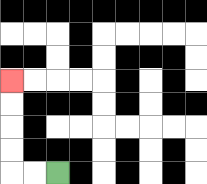{'start': '[2, 7]', 'end': '[0, 3]', 'path_directions': 'L,L,U,U,U,U', 'path_coordinates': '[[2, 7], [1, 7], [0, 7], [0, 6], [0, 5], [0, 4], [0, 3]]'}